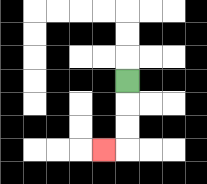{'start': '[5, 3]', 'end': '[4, 6]', 'path_directions': 'D,D,D,L', 'path_coordinates': '[[5, 3], [5, 4], [5, 5], [5, 6], [4, 6]]'}